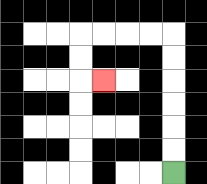{'start': '[7, 7]', 'end': '[4, 3]', 'path_directions': 'U,U,U,U,U,U,L,L,L,L,D,D,R', 'path_coordinates': '[[7, 7], [7, 6], [7, 5], [7, 4], [7, 3], [7, 2], [7, 1], [6, 1], [5, 1], [4, 1], [3, 1], [3, 2], [3, 3], [4, 3]]'}